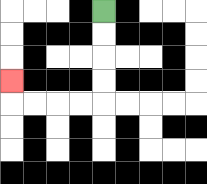{'start': '[4, 0]', 'end': '[0, 3]', 'path_directions': 'D,D,D,D,L,L,L,L,U', 'path_coordinates': '[[4, 0], [4, 1], [4, 2], [4, 3], [4, 4], [3, 4], [2, 4], [1, 4], [0, 4], [0, 3]]'}